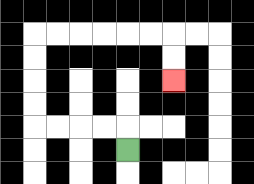{'start': '[5, 6]', 'end': '[7, 3]', 'path_directions': 'U,L,L,L,L,U,U,U,U,R,R,R,R,R,R,D,D', 'path_coordinates': '[[5, 6], [5, 5], [4, 5], [3, 5], [2, 5], [1, 5], [1, 4], [1, 3], [1, 2], [1, 1], [2, 1], [3, 1], [4, 1], [5, 1], [6, 1], [7, 1], [7, 2], [7, 3]]'}